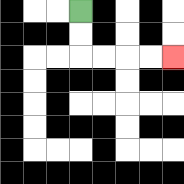{'start': '[3, 0]', 'end': '[7, 2]', 'path_directions': 'D,D,R,R,R,R', 'path_coordinates': '[[3, 0], [3, 1], [3, 2], [4, 2], [5, 2], [6, 2], [7, 2]]'}